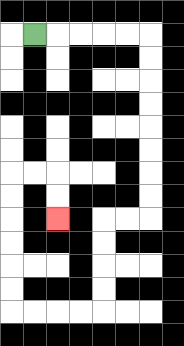{'start': '[1, 1]', 'end': '[2, 9]', 'path_directions': 'R,R,R,R,R,D,D,D,D,D,D,D,D,L,L,D,D,D,D,L,L,L,L,U,U,U,U,U,U,R,R,D,D', 'path_coordinates': '[[1, 1], [2, 1], [3, 1], [4, 1], [5, 1], [6, 1], [6, 2], [6, 3], [6, 4], [6, 5], [6, 6], [6, 7], [6, 8], [6, 9], [5, 9], [4, 9], [4, 10], [4, 11], [4, 12], [4, 13], [3, 13], [2, 13], [1, 13], [0, 13], [0, 12], [0, 11], [0, 10], [0, 9], [0, 8], [0, 7], [1, 7], [2, 7], [2, 8], [2, 9]]'}